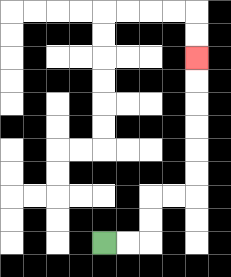{'start': '[4, 10]', 'end': '[8, 2]', 'path_directions': 'R,R,U,U,R,R,U,U,U,U,U,U', 'path_coordinates': '[[4, 10], [5, 10], [6, 10], [6, 9], [6, 8], [7, 8], [8, 8], [8, 7], [8, 6], [8, 5], [8, 4], [8, 3], [8, 2]]'}